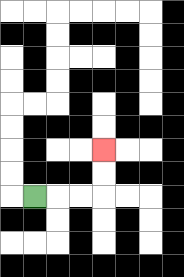{'start': '[1, 8]', 'end': '[4, 6]', 'path_directions': 'R,R,R,U,U', 'path_coordinates': '[[1, 8], [2, 8], [3, 8], [4, 8], [4, 7], [4, 6]]'}